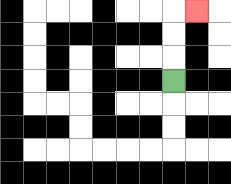{'start': '[7, 3]', 'end': '[8, 0]', 'path_directions': 'U,U,U,R', 'path_coordinates': '[[7, 3], [7, 2], [7, 1], [7, 0], [8, 0]]'}